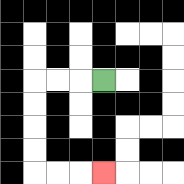{'start': '[4, 3]', 'end': '[4, 7]', 'path_directions': 'L,L,L,D,D,D,D,R,R,R', 'path_coordinates': '[[4, 3], [3, 3], [2, 3], [1, 3], [1, 4], [1, 5], [1, 6], [1, 7], [2, 7], [3, 7], [4, 7]]'}